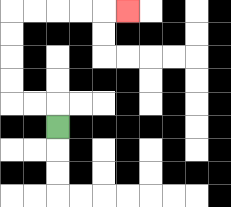{'start': '[2, 5]', 'end': '[5, 0]', 'path_directions': 'U,L,L,U,U,U,U,R,R,R,R,R', 'path_coordinates': '[[2, 5], [2, 4], [1, 4], [0, 4], [0, 3], [0, 2], [0, 1], [0, 0], [1, 0], [2, 0], [3, 0], [4, 0], [5, 0]]'}